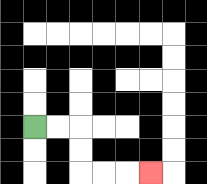{'start': '[1, 5]', 'end': '[6, 7]', 'path_directions': 'R,R,D,D,R,R,R', 'path_coordinates': '[[1, 5], [2, 5], [3, 5], [3, 6], [3, 7], [4, 7], [5, 7], [6, 7]]'}